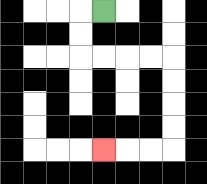{'start': '[4, 0]', 'end': '[4, 6]', 'path_directions': 'L,D,D,R,R,R,R,D,D,D,D,L,L,L', 'path_coordinates': '[[4, 0], [3, 0], [3, 1], [3, 2], [4, 2], [5, 2], [6, 2], [7, 2], [7, 3], [7, 4], [7, 5], [7, 6], [6, 6], [5, 6], [4, 6]]'}